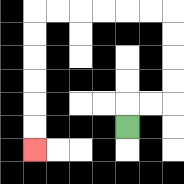{'start': '[5, 5]', 'end': '[1, 6]', 'path_directions': 'U,R,R,U,U,U,U,L,L,L,L,L,L,D,D,D,D,D,D', 'path_coordinates': '[[5, 5], [5, 4], [6, 4], [7, 4], [7, 3], [7, 2], [7, 1], [7, 0], [6, 0], [5, 0], [4, 0], [3, 0], [2, 0], [1, 0], [1, 1], [1, 2], [1, 3], [1, 4], [1, 5], [1, 6]]'}